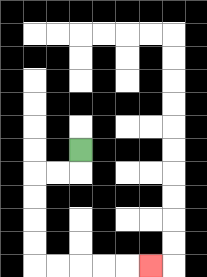{'start': '[3, 6]', 'end': '[6, 11]', 'path_directions': 'D,L,L,D,D,D,D,R,R,R,R,R', 'path_coordinates': '[[3, 6], [3, 7], [2, 7], [1, 7], [1, 8], [1, 9], [1, 10], [1, 11], [2, 11], [3, 11], [4, 11], [5, 11], [6, 11]]'}